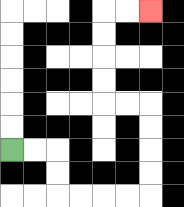{'start': '[0, 6]', 'end': '[6, 0]', 'path_directions': 'R,R,D,D,R,R,R,R,U,U,U,U,L,L,U,U,U,U,R,R', 'path_coordinates': '[[0, 6], [1, 6], [2, 6], [2, 7], [2, 8], [3, 8], [4, 8], [5, 8], [6, 8], [6, 7], [6, 6], [6, 5], [6, 4], [5, 4], [4, 4], [4, 3], [4, 2], [4, 1], [4, 0], [5, 0], [6, 0]]'}